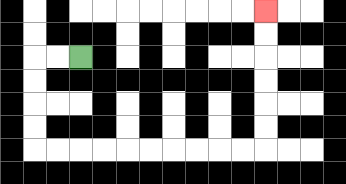{'start': '[3, 2]', 'end': '[11, 0]', 'path_directions': 'L,L,D,D,D,D,R,R,R,R,R,R,R,R,R,R,U,U,U,U,U,U', 'path_coordinates': '[[3, 2], [2, 2], [1, 2], [1, 3], [1, 4], [1, 5], [1, 6], [2, 6], [3, 6], [4, 6], [5, 6], [6, 6], [7, 6], [8, 6], [9, 6], [10, 6], [11, 6], [11, 5], [11, 4], [11, 3], [11, 2], [11, 1], [11, 0]]'}